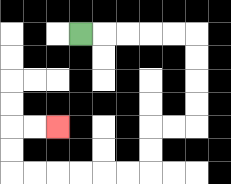{'start': '[3, 1]', 'end': '[2, 5]', 'path_directions': 'R,R,R,R,R,D,D,D,D,L,L,D,D,L,L,L,L,L,L,U,U,R,R', 'path_coordinates': '[[3, 1], [4, 1], [5, 1], [6, 1], [7, 1], [8, 1], [8, 2], [8, 3], [8, 4], [8, 5], [7, 5], [6, 5], [6, 6], [6, 7], [5, 7], [4, 7], [3, 7], [2, 7], [1, 7], [0, 7], [0, 6], [0, 5], [1, 5], [2, 5]]'}